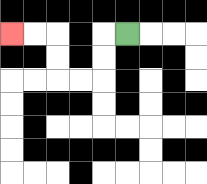{'start': '[5, 1]', 'end': '[0, 1]', 'path_directions': 'L,D,D,L,L,U,U,L,L', 'path_coordinates': '[[5, 1], [4, 1], [4, 2], [4, 3], [3, 3], [2, 3], [2, 2], [2, 1], [1, 1], [0, 1]]'}